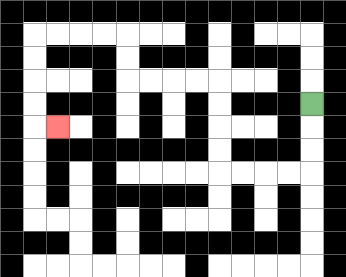{'start': '[13, 4]', 'end': '[2, 5]', 'path_directions': 'D,D,D,L,L,L,L,U,U,U,U,L,L,L,L,U,U,L,L,L,L,D,D,D,D,R', 'path_coordinates': '[[13, 4], [13, 5], [13, 6], [13, 7], [12, 7], [11, 7], [10, 7], [9, 7], [9, 6], [9, 5], [9, 4], [9, 3], [8, 3], [7, 3], [6, 3], [5, 3], [5, 2], [5, 1], [4, 1], [3, 1], [2, 1], [1, 1], [1, 2], [1, 3], [1, 4], [1, 5], [2, 5]]'}